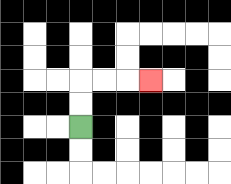{'start': '[3, 5]', 'end': '[6, 3]', 'path_directions': 'U,U,R,R,R', 'path_coordinates': '[[3, 5], [3, 4], [3, 3], [4, 3], [5, 3], [6, 3]]'}